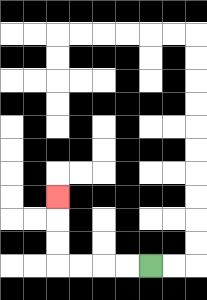{'start': '[6, 11]', 'end': '[2, 8]', 'path_directions': 'L,L,L,L,U,U,U', 'path_coordinates': '[[6, 11], [5, 11], [4, 11], [3, 11], [2, 11], [2, 10], [2, 9], [2, 8]]'}